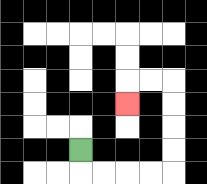{'start': '[3, 6]', 'end': '[5, 4]', 'path_directions': 'D,R,R,R,R,U,U,U,U,L,L,D', 'path_coordinates': '[[3, 6], [3, 7], [4, 7], [5, 7], [6, 7], [7, 7], [7, 6], [7, 5], [7, 4], [7, 3], [6, 3], [5, 3], [5, 4]]'}